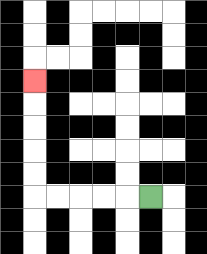{'start': '[6, 8]', 'end': '[1, 3]', 'path_directions': 'L,L,L,L,L,U,U,U,U,U', 'path_coordinates': '[[6, 8], [5, 8], [4, 8], [3, 8], [2, 8], [1, 8], [1, 7], [1, 6], [1, 5], [1, 4], [1, 3]]'}